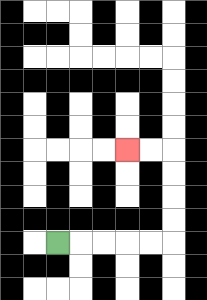{'start': '[2, 10]', 'end': '[5, 6]', 'path_directions': 'R,R,R,R,R,U,U,U,U,L,L', 'path_coordinates': '[[2, 10], [3, 10], [4, 10], [5, 10], [6, 10], [7, 10], [7, 9], [7, 8], [7, 7], [7, 6], [6, 6], [5, 6]]'}